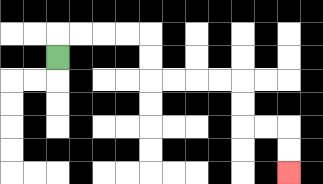{'start': '[2, 2]', 'end': '[12, 7]', 'path_directions': 'U,R,R,R,R,D,D,R,R,R,R,D,D,R,R,D,D', 'path_coordinates': '[[2, 2], [2, 1], [3, 1], [4, 1], [5, 1], [6, 1], [6, 2], [6, 3], [7, 3], [8, 3], [9, 3], [10, 3], [10, 4], [10, 5], [11, 5], [12, 5], [12, 6], [12, 7]]'}